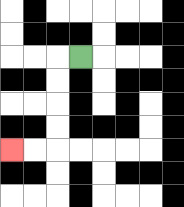{'start': '[3, 2]', 'end': '[0, 6]', 'path_directions': 'L,D,D,D,D,L,L', 'path_coordinates': '[[3, 2], [2, 2], [2, 3], [2, 4], [2, 5], [2, 6], [1, 6], [0, 6]]'}